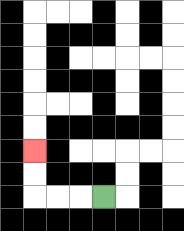{'start': '[4, 8]', 'end': '[1, 6]', 'path_directions': 'L,L,L,U,U', 'path_coordinates': '[[4, 8], [3, 8], [2, 8], [1, 8], [1, 7], [1, 6]]'}